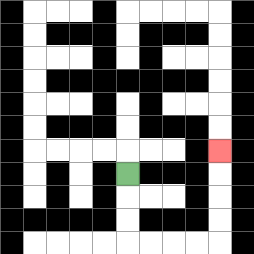{'start': '[5, 7]', 'end': '[9, 6]', 'path_directions': 'D,D,D,R,R,R,R,U,U,U,U', 'path_coordinates': '[[5, 7], [5, 8], [5, 9], [5, 10], [6, 10], [7, 10], [8, 10], [9, 10], [9, 9], [9, 8], [9, 7], [9, 6]]'}